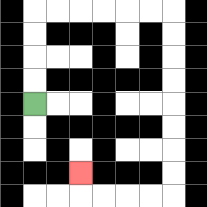{'start': '[1, 4]', 'end': '[3, 7]', 'path_directions': 'U,U,U,U,R,R,R,R,R,R,D,D,D,D,D,D,D,D,L,L,L,L,U', 'path_coordinates': '[[1, 4], [1, 3], [1, 2], [1, 1], [1, 0], [2, 0], [3, 0], [4, 0], [5, 0], [6, 0], [7, 0], [7, 1], [7, 2], [7, 3], [7, 4], [7, 5], [7, 6], [7, 7], [7, 8], [6, 8], [5, 8], [4, 8], [3, 8], [3, 7]]'}